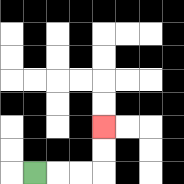{'start': '[1, 7]', 'end': '[4, 5]', 'path_directions': 'R,R,R,U,U', 'path_coordinates': '[[1, 7], [2, 7], [3, 7], [4, 7], [4, 6], [4, 5]]'}